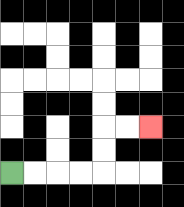{'start': '[0, 7]', 'end': '[6, 5]', 'path_directions': 'R,R,R,R,U,U,R,R', 'path_coordinates': '[[0, 7], [1, 7], [2, 7], [3, 7], [4, 7], [4, 6], [4, 5], [5, 5], [6, 5]]'}